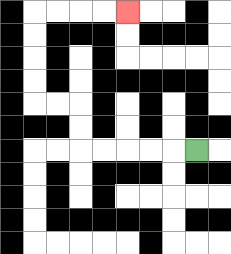{'start': '[8, 6]', 'end': '[5, 0]', 'path_directions': 'L,L,L,L,L,U,U,L,L,U,U,U,U,R,R,R,R', 'path_coordinates': '[[8, 6], [7, 6], [6, 6], [5, 6], [4, 6], [3, 6], [3, 5], [3, 4], [2, 4], [1, 4], [1, 3], [1, 2], [1, 1], [1, 0], [2, 0], [3, 0], [4, 0], [5, 0]]'}